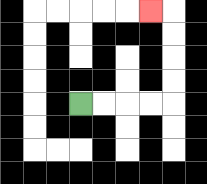{'start': '[3, 4]', 'end': '[6, 0]', 'path_directions': 'R,R,R,R,U,U,U,U,L', 'path_coordinates': '[[3, 4], [4, 4], [5, 4], [6, 4], [7, 4], [7, 3], [7, 2], [7, 1], [7, 0], [6, 0]]'}